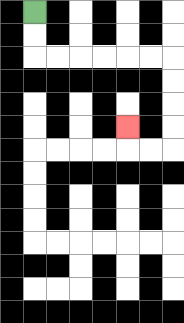{'start': '[1, 0]', 'end': '[5, 5]', 'path_directions': 'D,D,R,R,R,R,R,R,D,D,D,D,L,L,U', 'path_coordinates': '[[1, 0], [1, 1], [1, 2], [2, 2], [3, 2], [4, 2], [5, 2], [6, 2], [7, 2], [7, 3], [7, 4], [7, 5], [7, 6], [6, 6], [5, 6], [5, 5]]'}